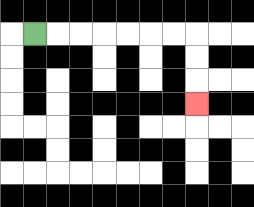{'start': '[1, 1]', 'end': '[8, 4]', 'path_directions': 'R,R,R,R,R,R,R,D,D,D', 'path_coordinates': '[[1, 1], [2, 1], [3, 1], [4, 1], [5, 1], [6, 1], [7, 1], [8, 1], [8, 2], [8, 3], [8, 4]]'}